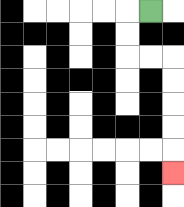{'start': '[6, 0]', 'end': '[7, 7]', 'path_directions': 'L,D,D,R,R,D,D,D,D,D', 'path_coordinates': '[[6, 0], [5, 0], [5, 1], [5, 2], [6, 2], [7, 2], [7, 3], [7, 4], [7, 5], [7, 6], [7, 7]]'}